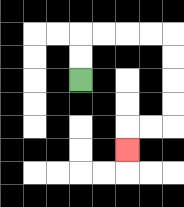{'start': '[3, 3]', 'end': '[5, 6]', 'path_directions': 'U,U,R,R,R,R,D,D,D,D,L,L,D', 'path_coordinates': '[[3, 3], [3, 2], [3, 1], [4, 1], [5, 1], [6, 1], [7, 1], [7, 2], [7, 3], [7, 4], [7, 5], [6, 5], [5, 5], [5, 6]]'}